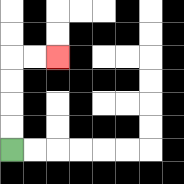{'start': '[0, 6]', 'end': '[2, 2]', 'path_directions': 'U,U,U,U,R,R', 'path_coordinates': '[[0, 6], [0, 5], [0, 4], [0, 3], [0, 2], [1, 2], [2, 2]]'}